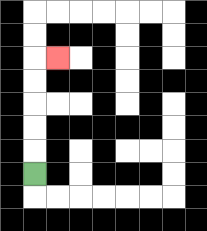{'start': '[1, 7]', 'end': '[2, 2]', 'path_directions': 'U,U,U,U,U,R', 'path_coordinates': '[[1, 7], [1, 6], [1, 5], [1, 4], [1, 3], [1, 2], [2, 2]]'}